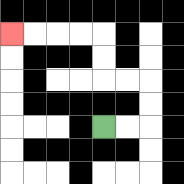{'start': '[4, 5]', 'end': '[0, 1]', 'path_directions': 'R,R,U,U,L,L,U,U,L,L,L,L', 'path_coordinates': '[[4, 5], [5, 5], [6, 5], [6, 4], [6, 3], [5, 3], [4, 3], [4, 2], [4, 1], [3, 1], [2, 1], [1, 1], [0, 1]]'}